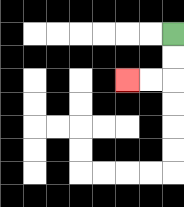{'start': '[7, 1]', 'end': '[5, 3]', 'path_directions': 'D,D,L,L', 'path_coordinates': '[[7, 1], [7, 2], [7, 3], [6, 3], [5, 3]]'}